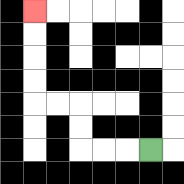{'start': '[6, 6]', 'end': '[1, 0]', 'path_directions': 'L,L,L,U,U,L,L,U,U,U,U', 'path_coordinates': '[[6, 6], [5, 6], [4, 6], [3, 6], [3, 5], [3, 4], [2, 4], [1, 4], [1, 3], [1, 2], [1, 1], [1, 0]]'}